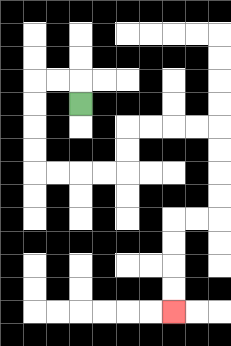{'start': '[3, 4]', 'end': '[7, 13]', 'path_directions': 'U,L,L,D,D,D,D,R,R,R,R,U,U,R,R,R,R,D,D,D,D,L,L,D,D,D,D', 'path_coordinates': '[[3, 4], [3, 3], [2, 3], [1, 3], [1, 4], [1, 5], [1, 6], [1, 7], [2, 7], [3, 7], [4, 7], [5, 7], [5, 6], [5, 5], [6, 5], [7, 5], [8, 5], [9, 5], [9, 6], [9, 7], [9, 8], [9, 9], [8, 9], [7, 9], [7, 10], [7, 11], [7, 12], [7, 13]]'}